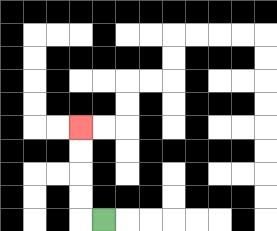{'start': '[4, 9]', 'end': '[3, 5]', 'path_directions': 'L,U,U,U,U', 'path_coordinates': '[[4, 9], [3, 9], [3, 8], [3, 7], [3, 6], [3, 5]]'}